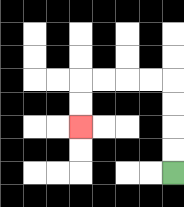{'start': '[7, 7]', 'end': '[3, 5]', 'path_directions': 'U,U,U,U,L,L,L,L,D,D', 'path_coordinates': '[[7, 7], [7, 6], [7, 5], [7, 4], [7, 3], [6, 3], [5, 3], [4, 3], [3, 3], [3, 4], [3, 5]]'}